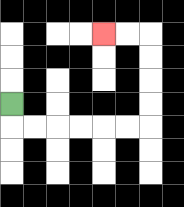{'start': '[0, 4]', 'end': '[4, 1]', 'path_directions': 'D,R,R,R,R,R,R,U,U,U,U,L,L', 'path_coordinates': '[[0, 4], [0, 5], [1, 5], [2, 5], [3, 5], [4, 5], [5, 5], [6, 5], [6, 4], [6, 3], [6, 2], [6, 1], [5, 1], [4, 1]]'}